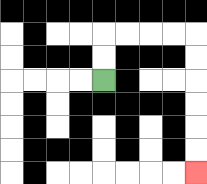{'start': '[4, 3]', 'end': '[8, 7]', 'path_directions': 'U,U,R,R,R,R,D,D,D,D,D,D', 'path_coordinates': '[[4, 3], [4, 2], [4, 1], [5, 1], [6, 1], [7, 1], [8, 1], [8, 2], [8, 3], [8, 4], [8, 5], [8, 6], [8, 7]]'}